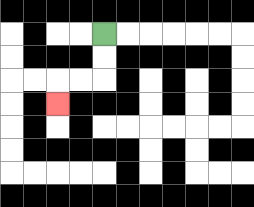{'start': '[4, 1]', 'end': '[2, 4]', 'path_directions': 'D,D,L,L,D', 'path_coordinates': '[[4, 1], [4, 2], [4, 3], [3, 3], [2, 3], [2, 4]]'}